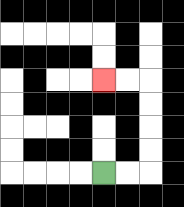{'start': '[4, 7]', 'end': '[4, 3]', 'path_directions': 'R,R,U,U,U,U,L,L', 'path_coordinates': '[[4, 7], [5, 7], [6, 7], [6, 6], [6, 5], [6, 4], [6, 3], [5, 3], [4, 3]]'}